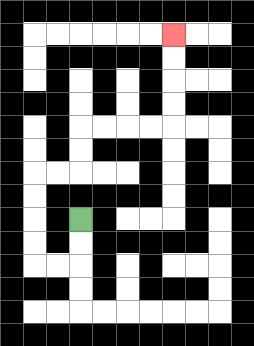{'start': '[3, 9]', 'end': '[7, 1]', 'path_directions': 'D,D,L,L,U,U,U,U,R,R,U,U,R,R,R,R,U,U,U,U', 'path_coordinates': '[[3, 9], [3, 10], [3, 11], [2, 11], [1, 11], [1, 10], [1, 9], [1, 8], [1, 7], [2, 7], [3, 7], [3, 6], [3, 5], [4, 5], [5, 5], [6, 5], [7, 5], [7, 4], [7, 3], [7, 2], [7, 1]]'}